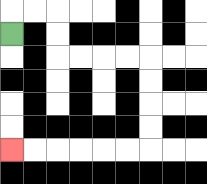{'start': '[0, 1]', 'end': '[0, 6]', 'path_directions': 'U,R,R,D,D,R,R,R,R,D,D,D,D,L,L,L,L,L,L', 'path_coordinates': '[[0, 1], [0, 0], [1, 0], [2, 0], [2, 1], [2, 2], [3, 2], [4, 2], [5, 2], [6, 2], [6, 3], [6, 4], [6, 5], [6, 6], [5, 6], [4, 6], [3, 6], [2, 6], [1, 6], [0, 6]]'}